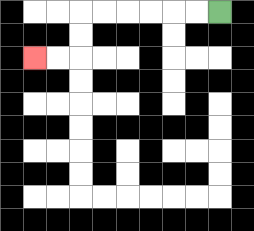{'start': '[9, 0]', 'end': '[1, 2]', 'path_directions': 'L,L,L,L,L,L,D,D,L,L', 'path_coordinates': '[[9, 0], [8, 0], [7, 0], [6, 0], [5, 0], [4, 0], [3, 0], [3, 1], [3, 2], [2, 2], [1, 2]]'}